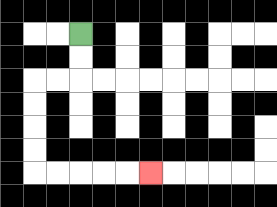{'start': '[3, 1]', 'end': '[6, 7]', 'path_directions': 'D,D,L,L,D,D,D,D,R,R,R,R,R', 'path_coordinates': '[[3, 1], [3, 2], [3, 3], [2, 3], [1, 3], [1, 4], [1, 5], [1, 6], [1, 7], [2, 7], [3, 7], [4, 7], [5, 7], [6, 7]]'}